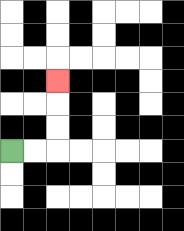{'start': '[0, 6]', 'end': '[2, 3]', 'path_directions': 'R,R,U,U,U', 'path_coordinates': '[[0, 6], [1, 6], [2, 6], [2, 5], [2, 4], [2, 3]]'}